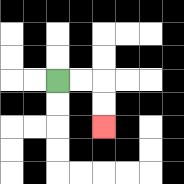{'start': '[2, 3]', 'end': '[4, 5]', 'path_directions': 'R,R,D,D', 'path_coordinates': '[[2, 3], [3, 3], [4, 3], [4, 4], [4, 5]]'}